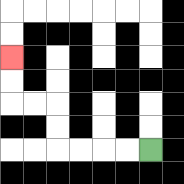{'start': '[6, 6]', 'end': '[0, 2]', 'path_directions': 'L,L,L,L,U,U,L,L,U,U', 'path_coordinates': '[[6, 6], [5, 6], [4, 6], [3, 6], [2, 6], [2, 5], [2, 4], [1, 4], [0, 4], [0, 3], [0, 2]]'}